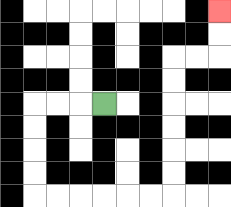{'start': '[4, 4]', 'end': '[9, 0]', 'path_directions': 'L,L,L,D,D,D,D,R,R,R,R,R,R,U,U,U,U,U,U,R,R,U,U', 'path_coordinates': '[[4, 4], [3, 4], [2, 4], [1, 4], [1, 5], [1, 6], [1, 7], [1, 8], [2, 8], [3, 8], [4, 8], [5, 8], [6, 8], [7, 8], [7, 7], [7, 6], [7, 5], [7, 4], [7, 3], [7, 2], [8, 2], [9, 2], [9, 1], [9, 0]]'}